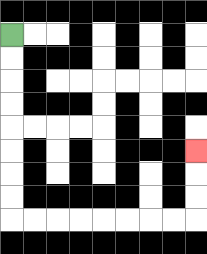{'start': '[0, 1]', 'end': '[8, 6]', 'path_directions': 'D,D,D,D,D,D,D,D,R,R,R,R,R,R,R,R,U,U,U', 'path_coordinates': '[[0, 1], [0, 2], [0, 3], [0, 4], [0, 5], [0, 6], [0, 7], [0, 8], [0, 9], [1, 9], [2, 9], [3, 9], [4, 9], [5, 9], [6, 9], [7, 9], [8, 9], [8, 8], [8, 7], [8, 6]]'}